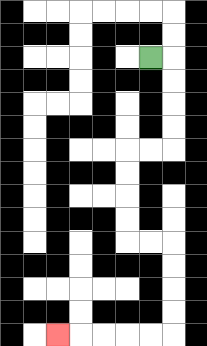{'start': '[6, 2]', 'end': '[2, 14]', 'path_directions': 'R,D,D,D,D,L,L,D,D,D,D,R,R,D,D,D,D,L,L,L,L,L', 'path_coordinates': '[[6, 2], [7, 2], [7, 3], [7, 4], [7, 5], [7, 6], [6, 6], [5, 6], [5, 7], [5, 8], [5, 9], [5, 10], [6, 10], [7, 10], [7, 11], [7, 12], [7, 13], [7, 14], [6, 14], [5, 14], [4, 14], [3, 14], [2, 14]]'}